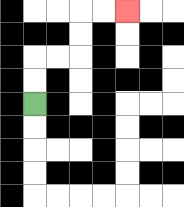{'start': '[1, 4]', 'end': '[5, 0]', 'path_directions': 'U,U,R,R,U,U,R,R', 'path_coordinates': '[[1, 4], [1, 3], [1, 2], [2, 2], [3, 2], [3, 1], [3, 0], [4, 0], [5, 0]]'}